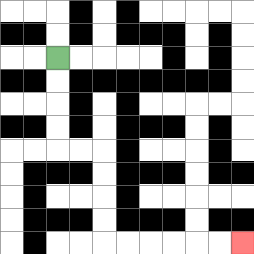{'start': '[2, 2]', 'end': '[10, 10]', 'path_directions': 'D,D,D,D,R,R,D,D,D,D,R,R,R,R,R,R', 'path_coordinates': '[[2, 2], [2, 3], [2, 4], [2, 5], [2, 6], [3, 6], [4, 6], [4, 7], [4, 8], [4, 9], [4, 10], [5, 10], [6, 10], [7, 10], [8, 10], [9, 10], [10, 10]]'}